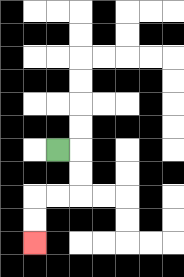{'start': '[2, 6]', 'end': '[1, 10]', 'path_directions': 'R,D,D,L,L,D,D', 'path_coordinates': '[[2, 6], [3, 6], [3, 7], [3, 8], [2, 8], [1, 8], [1, 9], [1, 10]]'}